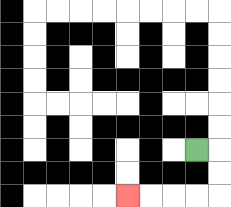{'start': '[8, 6]', 'end': '[5, 8]', 'path_directions': 'R,D,D,L,L,L,L', 'path_coordinates': '[[8, 6], [9, 6], [9, 7], [9, 8], [8, 8], [7, 8], [6, 8], [5, 8]]'}